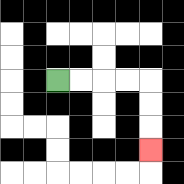{'start': '[2, 3]', 'end': '[6, 6]', 'path_directions': 'R,R,R,R,D,D,D', 'path_coordinates': '[[2, 3], [3, 3], [4, 3], [5, 3], [6, 3], [6, 4], [6, 5], [6, 6]]'}